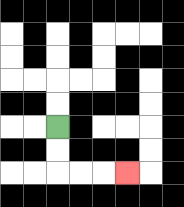{'start': '[2, 5]', 'end': '[5, 7]', 'path_directions': 'D,D,R,R,R', 'path_coordinates': '[[2, 5], [2, 6], [2, 7], [3, 7], [4, 7], [5, 7]]'}